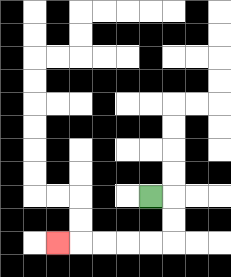{'start': '[6, 8]', 'end': '[2, 10]', 'path_directions': 'R,D,D,L,L,L,L,L', 'path_coordinates': '[[6, 8], [7, 8], [7, 9], [7, 10], [6, 10], [5, 10], [4, 10], [3, 10], [2, 10]]'}